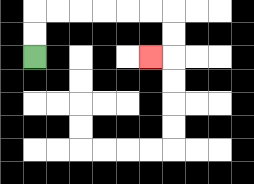{'start': '[1, 2]', 'end': '[6, 2]', 'path_directions': 'U,U,R,R,R,R,R,R,D,D,L', 'path_coordinates': '[[1, 2], [1, 1], [1, 0], [2, 0], [3, 0], [4, 0], [5, 0], [6, 0], [7, 0], [7, 1], [7, 2], [6, 2]]'}